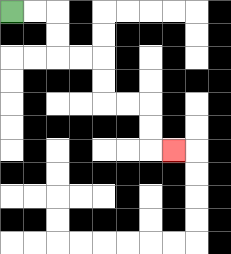{'start': '[0, 0]', 'end': '[7, 6]', 'path_directions': 'R,R,D,D,R,R,D,D,R,R,D,D,R', 'path_coordinates': '[[0, 0], [1, 0], [2, 0], [2, 1], [2, 2], [3, 2], [4, 2], [4, 3], [4, 4], [5, 4], [6, 4], [6, 5], [6, 6], [7, 6]]'}